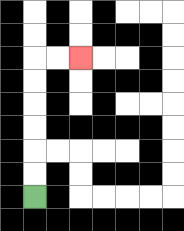{'start': '[1, 8]', 'end': '[3, 2]', 'path_directions': 'U,U,U,U,U,U,R,R', 'path_coordinates': '[[1, 8], [1, 7], [1, 6], [1, 5], [1, 4], [1, 3], [1, 2], [2, 2], [3, 2]]'}